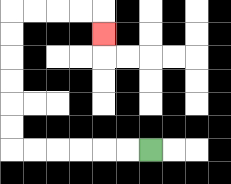{'start': '[6, 6]', 'end': '[4, 1]', 'path_directions': 'L,L,L,L,L,L,U,U,U,U,U,U,R,R,R,R,D', 'path_coordinates': '[[6, 6], [5, 6], [4, 6], [3, 6], [2, 6], [1, 6], [0, 6], [0, 5], [0, 4], [0, 3], [0, 2], [0, 1], [0, 0], [1, 0], [2, 0], [3, 0], [4, 0], [4, 1]]'}